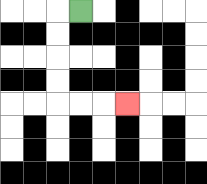{'start': '[3, 0]', 'end': '[5, 4]', 'path_directions': 'L,D,D,D,D,R,R,R', 'path_coordinates': '[[3, 0], [2, 0], [2, 1], [2, 2], [2, 3], [2, 4], [3, 4], [4, 4], [5, 4]]'}